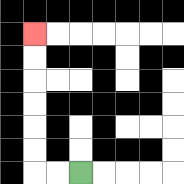{'start': '[3, 7]', 'end': '[1, 1]', 'path_directions': 'L,L,U,U,U,U,U,U', 'path_coordinates': '[[3, 7], [2, 7], [1, 7], [1, 6], [1, 5], [1, 4], [1, 3], [1, 2], [1, 1]]'}